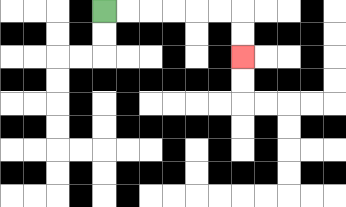{'start': '[4, 0]', 'end': '[10, 2]', 'path_directions': 'R,R,R,R,R,R,D,D', 'path_coordinates': '[[4, 0], [5, 0], [6, 0], [7, 0], [8, 0], [9, 0], [10, 0], [10, 1], [10, 2]]'}